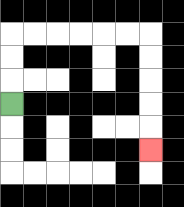{'start': '[0, 4]', 'end': '[6, 6]', 'path_directions': 'U,U,U,R,R,R,R,R,R,D,D,D,D,D', 'path_coordinates': '[[0, 4], [0, 3], [0, 2], [0, 1], [1, 1], [2, 1], [3, 1], [4, 1], [5, 1], [6, 1], [6, 2], [6, 3], [6, 4], [6, 5], [6, 6]]'}